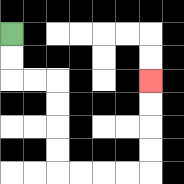{'start': '[0, 1]', 'end': '[6, 3]', 'path_directions': 'D,D,R,R,D,D,D,D,R,R,R,R,U,U,U,U', 'path_coordinates': '[[0, 1], [0, 2], [0, 3], [1, 3], [2, 3], [2, 4], [2, 5], [2, 6], [2, 7], [3, 7], [4, 7], [5, 7], [6, 7], [6, 6], [6, 5], [6, 4], [6, 3]]'}